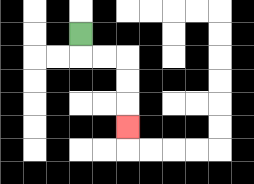{'start': '[3, 1]', 'end': '[5, 5]', 'path_directions': 'D,R,R,D,D,D', 'path_coordinates': '[[3, 1], [3, 2], [4, 2], [5, 2], [5, 3], [5, 4], [5, 5]]'}